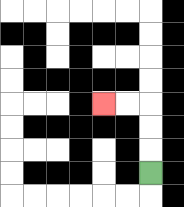{'start': '[6, 7]', 'end': '[4, 4]', 'path_directions': 'U,U,U,L,L', 'path_coordinates': '[[6, 7], [6, 6], [6, 5], [6, 4], [5, 4], [4, 4]]'}